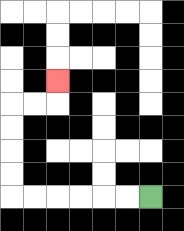{'start': '[6, 8]', 'end': '[2, 3]', 'path_directions': 'L,L,L,L,L,L,U,U,U,U,R,R,U', 'path_coordinates': '[[6, 8], [5, 8], [4, 8], [3, 8], [2, 8], [1, 8], [0, 8], [0, 7], [0, 6], [0, 5], [0, 4], [1, 4], [2, 4], [2, 3]]'}